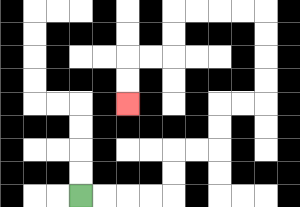{'start': '[3, 8]', 'end': '[5, 4]', 'path_directions': 'R,R,R,R,U,U,R,R,U,U,R,R,U,U,U,U,L,L,L,L,D,D,L,L,D,D', 'path_coordinates': '[[3, 8], [4, 8], [5, 8], [6, 8], [7, 8], [7, 7], [7, 6], [8, 6], [9, 6], [9, 5], [9, 4], [10, 4], [11, 4], [11, 3], [11, 2], [11, 1], [11, 0], [10, 0], [9, 0], [8, 0], [7, 0], [7, 1], [7, 2], [6, 2], [5, 2], [5, 3], [5, 4]]'}